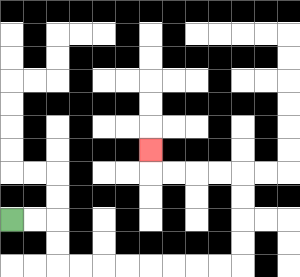{'start': '[0, 9]', 'end': '[6, 6]', 'path_directions': 'R,R,D,D,R,R,R,R,R,R,R,R,U,U,U,U,L,L,L,L,U', 'path_coordinates': '[[0, 9], [1, 9], [2, 9], [2, 10], [2, 11], [3, 11], [4, 11], [5, 11], [6, 11], [7, 11], [8, 11], [9, 11], [10, 11], [10, 10], [10, 9], [10, 8], [10, 7], [9, 7], [8, 7], [7, 7], [6, 7], [6, 6]]'}